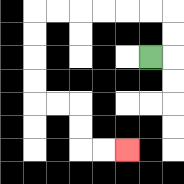{'start': '[6, 2]', 'end': '[5, 6]', 'path_directions': 'R,U,U,L,L,L,L,L,L,D,D,D,D,R,R,D,D,R,R', 'path_coordinates': '[[6, 2], [7, 2], [7, 1], [7, 0], [6, 0], [5, 0], [4, 0], [3, 0], [2, 0], [1, 0], [1, 1], [1, 2], [1, 3], [1, 4], [2, 4], [3, 4], [3, 5], [3, 6], [4, 6], [5, 6]]'}